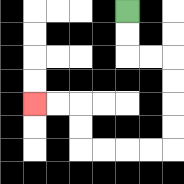{'start': '[5, 0]', 'end': '[1, 4]', 'path_directions': 'D,D,R,R,D,D,D,D,L,L,L,L,U,U,L,L', 'path_coordinates': '[[5, 0], [5, 1], [5, 2], [6, 2], [7, 2], [7, 3], [7, 4], [7, 5], [7, 6], [6, 6], [5, 6], [4, 6], [3, 6], [3, 5], [3, 4], [2, 4], [1, 4]]'}